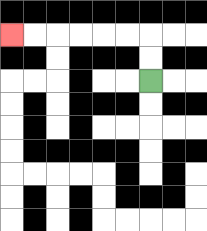{'start': '[6, 3]', 'end': '[0, 1]', 'path_directions': 'U,U,L,L,L,L,L,L', 'path_coordinates': '[[6, 3], [6, 2], [6, 1], [5, 1], [4, 1], [3, 1], [2, 1], [1, 1], [0, 1]]'}